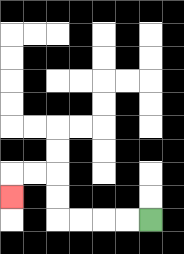{'start': '[6, 9]', 'end': '[0, 8]', 'path_directions': 'L,L,L,L,U,U,L,L,D', 'path_coordinates': '[[6, 9], [5, 9], [4, 9], [3, 9], [2, 9], [2, 8], [2, 7], [1, 7], [0, 7], [0, 8]]'}